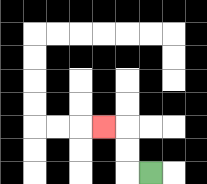{'start': '[6, 7]', 'end': '[4, 5]', 'path_directions': 'L,U,U,L', 'path_coordinates': '[[6, 7], [5, 7], [5, 6], [5, 5], [4, 5]]'}